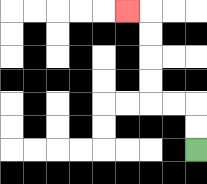{'start': '[8, 6]', 'end': '[5, 0]', 'path_directions': 'U,U,L,L,U,U,U,U,L', 'path_coordinates': '[[8, 6], [8, 5], [8, 4], [7, 4], [6, 4], [6, 3], [6, 2], [6, 1], [6, 0], [5, 0]]'}